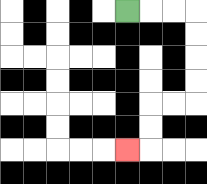{'start': '[5, 0]', 'end': '[5, 6]', 'path_directions': 'R,R,R,D,D,D,D,L,L,D,D,L', 'path_coordinates': '[[5, 0], [6, 0], [7, 0], [8, 0], [8, 1], [8, 2], [8, 3], [8, 4], [7, 4], [6, 4], [6, 5], [6, 6], [5, 6]]'}